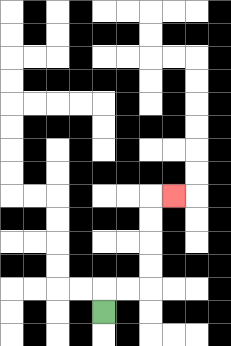{'start': '[4, 13]', 'end': '[7, 8]', 'path_directions': 'U,R,R,U,U,U,U,R', 'path_coordinates': '[[4, 13], [4, 12], [5, 12], [6, 12], [6, 11], [6, 10], [6, 9], [6, 8], [7, 8]]'}